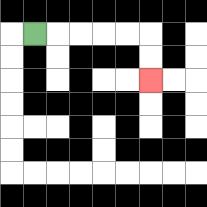{'start': '[1, 1]', 'end': '[6, 3]', 'path_directions': 'R,R,R,R,R,D,D', 'path_coordinates': '[[1, 1], [2, 1], [3, 1], [4, 1], [5, 1], [6, 1], [6, 2], [6, 3]]'}